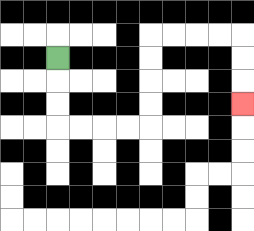{'start': '[2, 2]', 'end': '[10, 4]', 'path_directions': 'D,D,D,R,R,R,R,U,U,U,U,R,R,R,R,D,D,D', 'path_coordinates': '[[2, 2], [2, 3], [2, 4], [2, 5], [3, 5], [4, 5], [5, 5], [6, 5], [6, 4], [6, 3], [6, 2], [6, 1], [7, 1], [8, 1], [9, 1], [10, 1], [10, 2], [10, 3], [10, 4]]'}